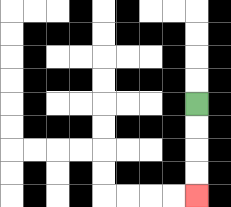{'start': '[8, 4]', 'end': '[8, 8]', 'path_directions': 'D,D,D,D', 'path_coordinates': '[[8, 4], [8, 5], [8, 6], [8, 7], [8, 8]]'}